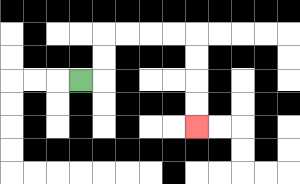{'start': '[3, 3]', 'end': '[8, 5]', 'path_directions': 'R,U,U,R,R,R,R,D,D,D,D', 'path_coordinates': '[[3, 3], [4, 3], [4, 2], [4, 1], [5, 1], [6, 1], [7, 1], [8, 1], [8, 2], [8, 3], [8, 4], [8, 5]]'}